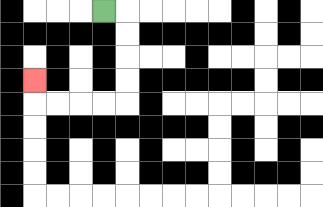{'start': '[4, 0]', 'end': '[1, 3]', 'path_directions': 'R,D,D,D,D,L,L,L,L,U', 'path_coordinates': '[[4, 0], [5, 0], [5, 1], [5, 2], [5, 3], [5, 4], [4, 4], [3, 4], [2, 4], [1, 4], [1, 3]]'}